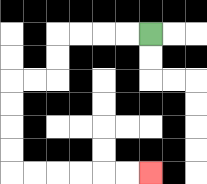{'start': '[6, 1]', 'end': '[6, 7]', 'path_directions': 'L,L,L,L,D,D,L,L,D,D,D,D,R,R,R,R,R,R', 'path_coordinates': '[[6, 1], [5, 1], [4, 1], [3, 1], [2, 1], [2, 2], [2, 3], [1, 3], [0, 3], [0, 4], [0, 5], [0, 6], [0, 7], [1, 7], [2, 7], [3, 7], [4, 7], [5, 7], [6, 7]]'}